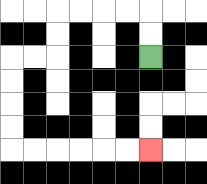{'start': '[6, 2]', 'end': '[6, 6]', 'path_directions': 'U,U,L,L,L,L,D,D,L,L,D,D,D,D,R,R,R,R,R,R', 'path_coordinates': '[[6, 2], [6, 1], [6, 0], [5, 0], [4, 0], [3, 0], [2, 0], [2, 1], [2, 2], [1, 2], [0, 2], [0, 3], [0, 4], [0, 5], [0, 6], [1, 6], [2, 6], [3, 6], [4, 6], [5, 6], [6, 6]]'}